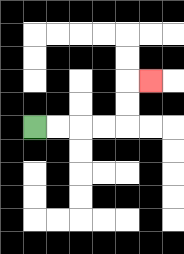{'start': '[1, 5]', 'end': '[6, 3]', 'path_directions': 'R,R,R,R,U,U,R', 'path_coordinates': '[[1, 5], [2, 5], [3, 5], [4, 5], [5, 5], [5, 4], [5, 3], [6, 3]]'}